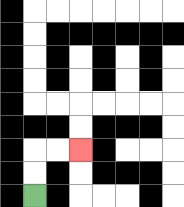{'start': '[1, 8]', 'end': '[3, 6]', 'path_directions': 'U,U,R,R', 'path_coordinates': '[[1, 8], [1, 7], [1, 6], [2, 6], [3, 6]]'}